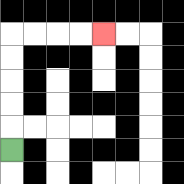{'start': '[0, 6]', 'end': '[4, 1]', 'path_directions': 'U,U,U,U,U,R,R,R,R', 'path_coordinates': '[[0, 6], [0, 5], [0, 4], [0, 3], [0, 2], [0, 1], [1, 1], [2, 1], [3, 1], [4, 1]]'}